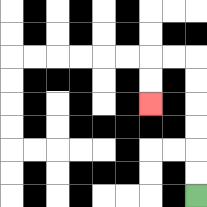{'start': '[8, 8]', 'end': '[6, 4]', 'path_directions': 'U,U,U,U,U,U,L,L,D,D', 'path_coordinates': '[[8, 8], [8, 7], [8, 6], [8, 5], [8, 4], [8, 3], [8, 2], [7, 2], [6, 2], [6, 3], [6, 4]]'}